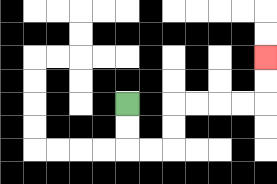{'start': '[5, 4]', 'end': '[11, 2]', 'path_directions': 'D,D,R,R,U,U,R,R,R,R,U,U', 'path_coordinates': '[[5, 4], [5, 5], [5, 6], [6, 6], [7, 6], [7, 5], [7, 4], [8, 4], [9, 4], [10, 4], [11, 4], [11, 3], [11, 2]]'}